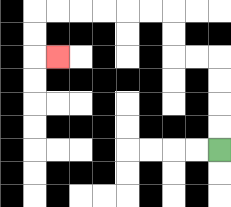{'start': '[9, 6]', 'end': '[2, 2]', 'path_directions': 'U,U,U,U,L,L,U,U,L,L,L,L,L,L,D,D,R', 'path_coordinates': '[[9, 6], [9, 5], [9, 4], [9, 3], [9, 2], [8, 2], [7, 2], [7, 1], [7, 0], [6, 0], [5, 0], [4, 0], [3, 0], [2, 0], [1, 0], [1, 1], [1, 2], [2, 2]]'}